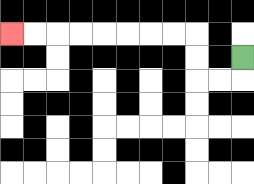{'start': '[10, 2]', 'end': '[0, 1]', 'path_directions': 'D,L,L,U,U,L,L,L,L,L,L,L,L', 'path_coordinates': '[[10, 2], [10, 3], [9, 3], [8, 3], [8, 2], [8, 1], [7, 1], [6, 1], [5, 1], [4, 1], [3, 1], [2, 1], [1, 1], [0, 1]]'}